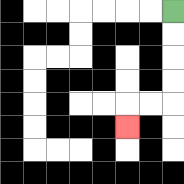{'start': '[7, 0]', 'end': '[5, 5]', 'path_directions': 'D,D,D,D,L,L,D', 'path_coordinates': '[[7, 0], [7, 1], [7, 2], [7, 3], [7, 4], [6, 4], [5, 4], [5, 5]]'}